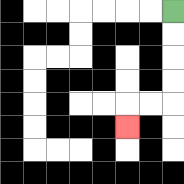{'start': '[7, 0]', 'end': '[5, 5]', 'path_directions': 'D,D,D,D,L,L,D', 'path_coordinates': '[[7, 0], [7, 1], [7, 2], [7, 3], [7, 4], [6, 4], [5, 4], [5, 5]]'}